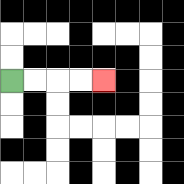{'start': '[0, 3]', 'end': '[4, 3]', 'path_directions': 'R,R,R,R', 'path_coordinates': '[[0, 3], [1, 3], [2, 3], [3, 3], [4, 3]]'}